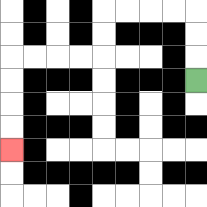{'start': '[8, 3]', 'end': '[0, 6]', 'path_directions': 'U,U,U,L,L,L,L,D,D,L,L,L,L,D,D,D,D', 'path_coordinates': '[[8, 3], [8, 2], [8, 1], [8, 0], [7, 0], [6, 0], [5, 0], [4, 0], [4, 1], [4, 2], [3, 2], [2, 2], [1, 2], [0, 2], [0, 3], [0, 4], [0, 5], [0, 6]]'}